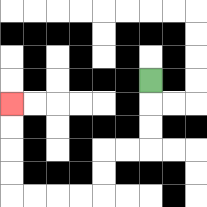{'start': '[6, 3]', 'end': '[0, 4]', 'path_directions': 'D,D,D,L,L,D,D,L,L,L,L,U,U,U,U', 'path_coordinates': '[[6, 3], [6, 4], [6, 5], [6, 6], [5, 6], [4, 6], [4, 7], [4, 8], [3, 8], [2, 8], [1, 8], [0, 8], [0, 7], [0, 6], [0, 5], [0, 4]]'}